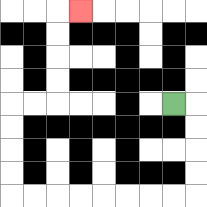{'start': '[7, 4]', 'end': '[3, 0]', 'path_directions': 'R,D,D,D,D,L,L,L,L,L,L,L,L,U,U,U,U,R,R,U,U,U,U,R', 'path_coordinates': '[[7, 4], [8, 4], [8, 5], [8, 6], [8, 7], [8, 8], [7, 8], [6, 8], [5, 8], [4, 8], [3, 8], [2, 8], [1, 8], [0, 8], [0, 7], [0, 6], [0, 5], [0, 4], [1, 4], [2, 4], [2, 3], [2, 2], [2, 1], [2, 0], [3, 0]]'}